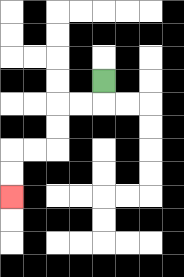{'start': '[4, 3]', 'end': '[0, 8]', 'path_directions': 'D,L,L,D,D,L,L,D,D', 'path_coordinates': '[[4, 3], [4, 4], [3, 4], [2, 4], [2, 5], [2, 6], [1, 6], [0, 6], [0, 7], [0, 8]]'}